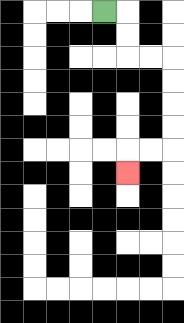{'start': '[4, 0]', 'end': '[5, 7]', 'path_directions': 'R,D,D,R,R,D,D,D,D,L,L,D', 'path_coordinates': '[[4, 0], [5, 0], [5, 1], [5, 2], [6, 2], [7, 2], [7, 3], [7, 4], [7, 5], [7, 6], [6, 6], [5, 6], [5, 7]]'}